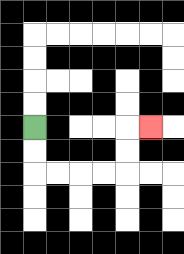{'start': '[1, 5]', 'end': '[6, 5]', 'path_directions': 'D,D,R,R,R,R,U,U,R', 'path_coordinates': '[[1, 5], [1, 6], [1, 7], [2, 7], [3, 7], [4, 7], [5, 7], [5, 6], [5, 5], [6, 5]]'}